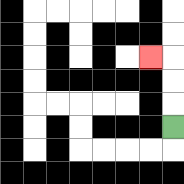{'start': '[7, 5]', 'end': '[6, 2]', 'path_directions': 'U,U,U,L', 'path_coordinates': '[[7, 5], [7, 4], [7, 3], [7, 2], [6, 2]]'}